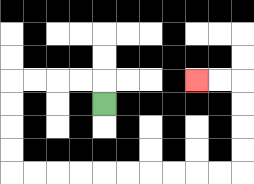{'start': '[4, 4]', 'end': '[8, 3]', 'path_directions': 'U,L,L,L,L,D,D,D,D,R,R,R,R,R,R,R,R,R,R,U,U,U,U,L,L', 'path_coordinates': '[[4, 4], [4, 3], [3, 3], [2, 3], [1, 3], [0, 3], [0, 4], [0, 5], [0, 6], [0, 7], [1, 7], [2, 7], [3, 7], [4, 7], [5, 7], [6, 7], [7, 7], [8, 7], [9, 7], [10, 7], [10, 6], [10, 5], [10, 4], [10, 3], [9, 3], [8, 3]]'}